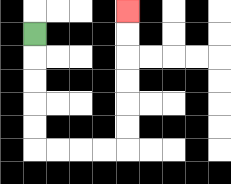{'start': '[1, 1]', 'end': '[5, 0]', 'path_directions': 'D,D,D,D,D,R,R,R,R,U,U,U,U,U,U', 'path_coordinates': '[[1, 1], [1, 2], [1, 3], [1, 4], [1, 5], [1, 6], [2, 6], [3, 6], [4, 6], [5, 6], [5, 5], [5, 4], [5, 3], [5, 2], [5, 1], [5, 0]]'}